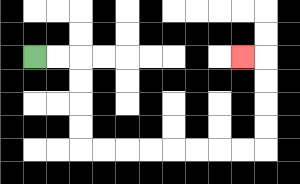{'start': '[1, 2]', 'end': '[10, 2]', 'path_directions': 'R,R,D,D,D,D,R,R,R,R,R,R,R,R,U,U,U,U,L', 'path_coordinates': '[[1, 2], [2, 2], [3, 2], [3, 3], [3, 4], [3, 5], [3, 6], [4, 6], [5, 6], [6, 6], [7, 6], [8, 6], [9, 6], [10, 6], [11, 6], [11, 5], [11, 4], [11, 3], [11, 2], [10, 2]]'}